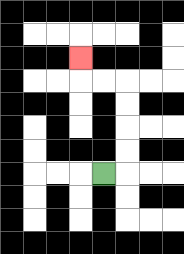{'start': '[4, 7]', 'end': '[3, 2]', 'path_directions': 'R,U,U,U,U,L,L,U', 'path_coordinates': '[[4, 7], [5, 7], [5, 6], [5, 5], [5, 4], [5, 3], [4, 3], [3, 3], [3, 2]]'}